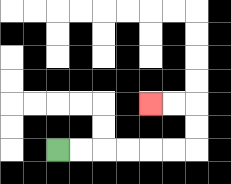{'start': '[2, 6]', 'end': '[6, 4]', 'path_directions': 'R,R,R,R,R,R,U,U,L,L', 'path_coordinates': '[[2, 6], [3, 6], [4, 6], [5, 6], [6, 6], [7, 6], [8, 6], [8, 5], [8, 4], [7, 4], [6, 4]]'}